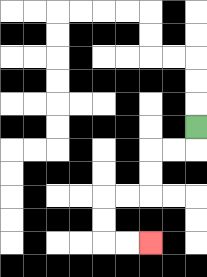{'start': '[8, 5]', 'end': '[6, 10]', 'path_directions': 'D,L,L,D,D,L,L,D,D,R,R', 'path_coordinates': '[[8, 5], [8, 6], [7, 6], [6, 6], [6, 7], [6, 8], [5, 8], [4, 8], [4, 9], [4, 10], [5, 10], [6, 10]]'}